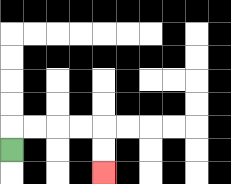{'start': '[0, 6]', 'end': '[4, 7]', 'path_directions': 'U,R,R,R,R,D,D', 'path_coordinates': '[[0, 6], [0, 5], [1, 5], [2, 5], [3, 5], [4, 5], [4, 6], [4, 7]]'}